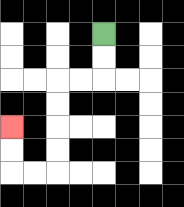{'start': '[4, 1]', 'end': '[0, 5]', 'path_directions': 'D,D,L,L,D,D,D,D,L,L,U,U', 'path_coordinates': '[[4, 1], [4, 2], [4, 3], [3, 3], [2, 3], [2, 4], [2, 5], [2, 6], [2, 7], [1, 7], [0, 7], [0, 6], [0, 5]]'}